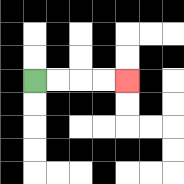{'start': '[1, 3]', 'end': '[5, 3]', 'path_directions': 'R,R,R,R', 'path_coordinates': '[[1, 3], [2, 3], [3, 3], [4, 3], [5, 3]]'}